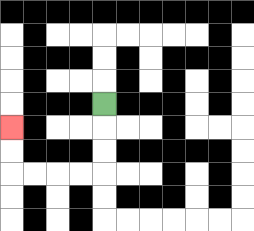{'start': '[4, 4]', 'end': '[0, 5]', 'path_directions': 'D,D,D,L,L,L,L,U,U', 'path_coordinates': '[[4, 4], [4, 5], [4, 6], [4, 7], [3, 7], [2, 7], [1, 7], [0, 7], [0, 6], [0, 5]]'}